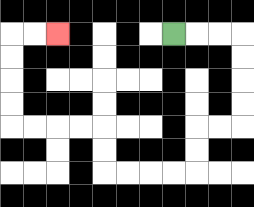{'start': '[7, 1]', 'end': '[2, 1]', 'path_directions': 'R,R,R,D,D,D,D,L,L,D,D,L,L,L,L,U,U,L,L,L,L,U,U,U,U,R,R', 'path_coordinates': '[[7, 1], [8, 1], [9, 1], [10, 1], [10, 2], [10, 3], [10, 4], [10, 5], [9, 5], [8, 5], [8, 6], [8, 7], [7, 7], [6, 7], [5, 7], [4, 7], [4, 6], [4, 5], [3, 5], [2, 5], [1, 5], [0, 5], [0, 4], [0, 3], [0, 2], [0, 1], [1, 1], [2, 1]]'}